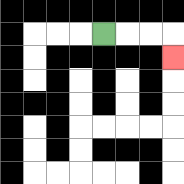{'start': '[4, 1]', 'end': '[7, 2]', 'path_directions': 'R,R,R,D', 'path_coordinates': '[[4, 1], [5, 1], [6, 1], [7, 1], [7, 2]]'}